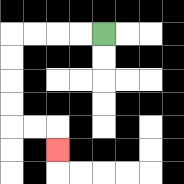{'start': '[4, 1]', 'end': '[2, 6]', 'path_directions': 'L,L,L,L,D,D,D,D,R,R,D', 'path_coordinates': '[[4, 1], [3, 1], [2, 1], [1, 1], [0, 1], [0, 2], [0, 3], [0, 4], [0, 5], [1, 5], [2, 5], [2, 6]]'}